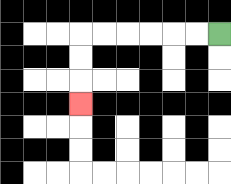{'start': '[9, 1]', 'end': '[3, 4]', 'path_directions': 'L,L,L,L,L,L,D,D,D', 'path_coordinates': '[[9, 1], [8, 1], [7, 1], [6, 1], [5, 1], [4, 1], [3, 1], [3, 2], [3, 3], [3, 4]]'}